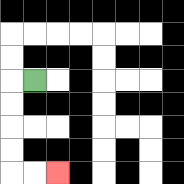{'start': '[1, 3]', 'end': '[2, 7]', 'path_directions': 'L,D,D,D,D,R,R', 'path_coordinates': '[[1, 3], [0, 3], [0, 4], [0, 5], [0, 6], [0, 7], [1, 7], [2, 7]]'}